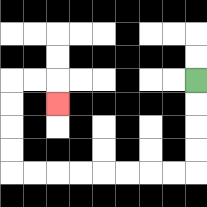{'start': '[8, 3]', 'end': '[2, 4]', 'path_directions': 'D,D,D,D,L,L,L,L,L,L,L,L,U,U,U,U,R,R,D', 'path_coordinates': '[[8, 3], [8, 4], [8, 5], [8, 6], [8, 7], [7, 7], [6, 7], [5, 7], [4, 7], [3, 7], [2, 7], [1, 7], [0, 7], [0, 6], [0, 5], [0, 4], [0, 3], [1, 3], [2, 3], [2, 4]]'}